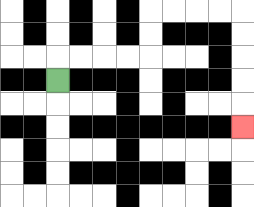{'start': '[2, 3]', 'end': '[10, 5]', 'path_directions': 'U,R,R,R,R,U,U,R,R,R,R,D,D,D,D,D', 'path_coordinates': '[[2, 3], [2, 2], [3, 2], [4, 2], [5, 2], [6, 2], [6, 1], [6, 0], [7, 0], [8, 0], [9, 0], [10, 0], [10, 1], [10, 2], [10, 3], [10, 4], [10, 5]]'}